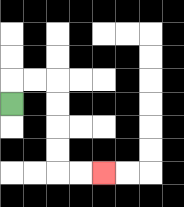{'start': '[0, 4]', 'end': '[4, 7]', 'path_directions': 'U,R,R,D,D,D,D,R,R', 'path_coordinates': '[[0, 4], [0, 3], [1, 3], [2, 3], [2, 4], [2, 5], [2, 6], [2, 7], [3, 7], [4, 7]]'}